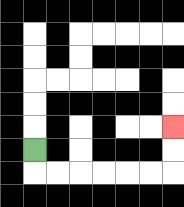{'start': '[1, 6]', 'end': '[7, 5]', 'path_directions': 'D,R,R,R,R,R,R,U,U', 'path_coordinates': '[[1, 6], [1, 7], [2, 7], [3, 7], [4, 7], [5, 7], [6, 7], [7, 7], [7, 6], [7, 5]]'}